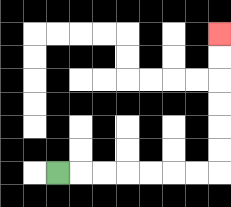{'start': '[2, 7]', 'end': '[9, 1]', 'path_directions': 'R,R,R,R,R,R,R,U,U,U,U,U,U', 'path_coordinates': '[[2, 7], [3, 7], [4, 7], [5, 7], [6, 7], [7, 7], [8, 7], [9, 7], [9, 6], [9, 5], [9, 4], [9, 3], [9, 2], [9, 1]]'}